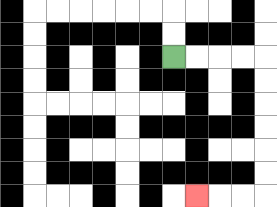{'start': '[7, 2]', 'end': '[8, 8]', 'path_directions': 'R,R,R,R,D,D,D,D,D,D,L,L,L', 'path_coordinates': '[[7, 2], [8, 2], [9, 2], [10, 2], [11, 2], [11, 3], [11, 4], [11, 5], [11, 6], [11, 7], [11, 8], [10, 8], [9, 8], [8, 8]]'}